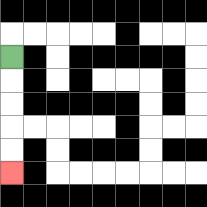{'start': '[0, 2]', 'end': '[0, 7]', 'path_directions': 'D,D,D,D,D', 'path_coordinates': '[[0, 2], [0, 3], [0, 4], [0, 5], [0, 6], [0, 7]]'}